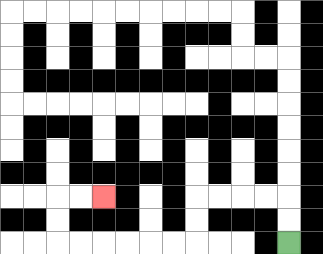{'start': '[12, 10]', 'end': '[4, 8]', 'path_directions': 'U,U,L,L,L,L,D,D,L,L,L,L,L,L,U,U,R,R', 'path_coordinates': '[[12, 10], [12, 9], [12, 8], [11, 8], [10, 8], [9, 8], [8, 8], [8, 9], [8, 10], [7, 10], [6, 10], [5, 10], [4, 10], [3, 10], [2, 10], [2, 9], [2, 8], [3, 8], [4, 8]]'}